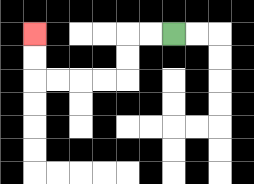{'start': '[7, 1]', 'end': '[1, 1]', 'path_directions': 'L,L,D,D,L,L,L,L,U,U', 'path_coordinates': '[[7, 1], [6, 1], [5, 1], [5, 2], [5, 3], [4, 3], [3, 3], [2, 3], [1, 3], [1, 2], [1, 1]]'}